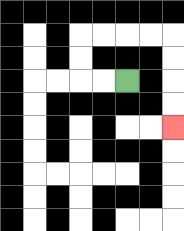{'start': '[5, 3]', 'end': '[7, 5]', 'path_directions': 'L,L,U,U,R,R,R,R,D,D,D,D', 'path_coordinates': '[[5, 3], [4, 3], [3, 3], [3, 2], [3, 1], [4, 1], [5, 1], [6, 1], [7, 1], [7, 2], [7, 3], [7, 4], [7, 5]]'}